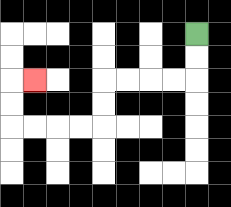{'start': '[8, 1]', 'end': '[1, 3]', 'path_directions': 'D,D,L,L,L,L,D,D,L,L,L,L,U,U,R', 'path_coordinates': '[[8, 1], [8, 2], [8, 3], [7, 3], [6, 3], [5, 3], [4, 3], [4, 4], [4, 5], [3, 5], [2, 5], [1, 5], [0, 5], [0, 4], [0, 3], [1, 3]]'}